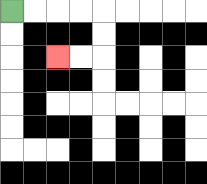{'start': '[0, 0]', 'end': '[2, 2]', 'path_directions': 'R,R,R,R,D,D,L,L', 'path_coordinates': '[[0, 0], [1, 0], [2, 0], [3, 0], [4, 0], [4, 1], [4, 2], [3, 2], [2, 2]]'}